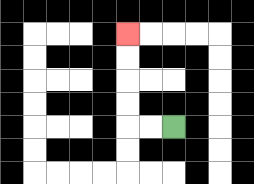{'start': '[7, 5]', 'end': '[5, 1]', 'path_directions': 'L,L,U,U,U,U', 'path_coordinates': '[[7, 5], [6, 5], [5, 5], [5, 4], [5, 3], [5, 2], [5, 1]]'}